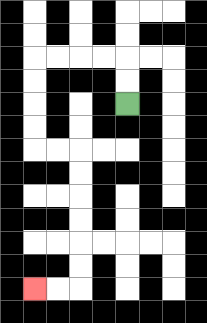{'start': '[5, 4]', 'end': '[1, 12]', 'path_directions': 'U,U,L,L,L,L,D,D,D,D,R,R,D,D,D,D,D,D,L,L', 'path_coordinates': '[[5, 4], [5, 3], [5, 2], [4, 2], [3, 2], [2, 2], [1, 2], [1, 3], [1, 4], [1, 5], [1, 6], [2, 6], [3, 6], [3, 7], [3, 8], [3, 9], [3, 10], [3, 11], [3, 12], [2, 12], [1, 12]]'}